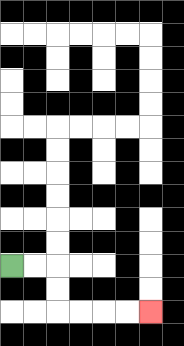{'start': '[0, 11]', 'end': '[6, 13]', 'path_directions': 'R,R,D,D,R,R,R,R', 'path_coordinates': '[[0, 11], [1, 11], [2, 11], [2, 12], [2, 13], [3, 13], [4, 13], [5, 13], [6, 13]]'}